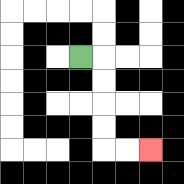{'start': '[3, 2]', 'end': '[6, 6]', 'path_directions': 'R,D,D,D,D,R,R', 'path_coordinates': '[[3, 2], [4, 2], [4, 3], [4, 4], [4, 5], [4, 6], [5, 6], [6, 6]]'}